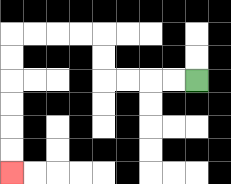{'start': '[8, 3]', 'end': '[0, 7]', 'path_directions': 'L,L,L,L,U,U,L,L,L,L,D,D,D,D,D,D', 'path_coordinates': '[[8, 3], [7, 3], [6, 3], [5, 3], [4, 3], [4, 2], [4, 1], [3, 1], [2, 1], [1, 1], [0, 1], [0, 2], [0, 3], [0, 4], [0, 5], [0, 6], [0, 7]]'}